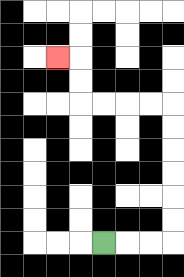{'start': '[4, 10]', 'end': '[2, 2]', 'path_directions': 'R,R,R,U,U,U,U,U,U,L,L,L,L,U,U,L', 'path_coordinates': '[[4, 10], [5, 10], [6, 10], [7, 10], [7, 9], [7, 8], [7, 7], [7, 6], [7, 5], [7, 4], [6, 4], [5, 4], [4, 4], [3, 4], [3, 3], [3, 2], [2, 2]]'}